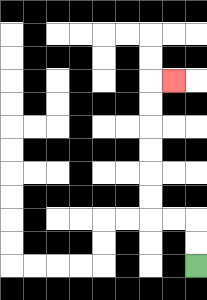{'start': '[8, 11]', 'end': '[7, 3]', 'path_directions': 'U,U,L,L,U,U,U,U,U,U,R', 'path_coordinates': '[[8, 11], [8, 10], [8, 9], [7, 9], [6, 9], [6, 8], [6, 7], [6, 6], [6, 5], [6, 4], [6, 3], [7, 3]]'}